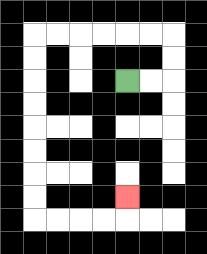{'start': '[5, 3]', 'end': '[5, 8]', 'path_directions': 'R,R,U,U,L,L,L,L,L,L,D,D,D,D,D,D,D,D,R,R,R,R,U', 'path_coordinates': '[[5, 3], [6, 3], [7, 3], [7, 2], [7, 1], [6, 1], [5, 1], [4, 1], [3, 1], [2, 1], [1, 1], [1, 2], [1, 3], [1, 4], [1, 5], [1, 6], [1, 7], [1, 8], [1, 9], [2, 9], [3, 9], [4, 9], [5, 9], [5, 8]]'}